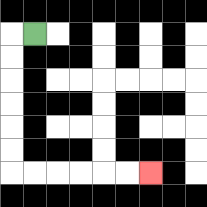{'start': '[1, 1]', 'end': '[6, 7]', 'path_directions': 'L,D,D,D,D,D,D,R,R,R,R,R,R', 'path_coordinates': '[[1, 1], [0, 1], [0, 2], [0, 3], [0, 4], [0, 5], [0, 6], [0, 7], [1, 7], [2, 7], [3, 7], [4, 7], [5, 7], [6, 7]]'}